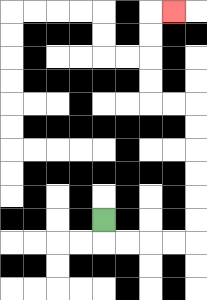{'start': '[4, 9]', 'end': '[7, 0]', 'path_directions': 'D,R,R,R,R,U,U,U,U,U,U,L,L,U,U,U,U,R', 'path_coordinates': '[[4, 9], [4, 10], [5, 10], [6, 10], [7, 10], [8, 10], [8, 9], [8, 8], [8, 7], [8, 6], [8, 5], [8, 4], [7, 4], [6, 4], [6, 3], [6, 2], [6, 1], [6, 0], [7, 0]]'}